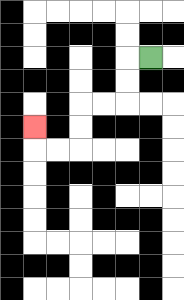{'start': '[6, 2]', 'end': '[1, 5]', 'path_directions': 'L,D,D,L,L,D,D,L,L,U', 'path_coordinates': '[[6, 2], [5, 2], [5, 3], [5, 4], [4, 4], [3, 4], [3, 5], [3, 6], [2, 6], [1, 6], [1, 5]]'}